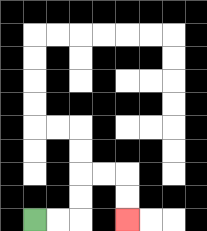{'start': '[1, 9]', 'end': '[5, 9]', 'path_directions': 'R,R,U,U,R,R,D,D', 'path_coordinates': '[[1, 9], [2, 9], [3, 9], [3, 8], [3, 7], [4, 7], [5, 7], [5, 8], [5, 9]]'}